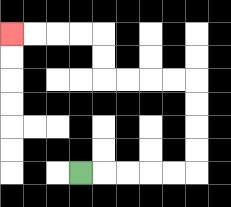{'start': '[3, 7]', 'end': '[0, 1]', 'path_directions': 'R,R,R,R,R,U,U,U,U,L,L,L,L,U,U,L,L,L,L', 'path_coordinates': '[[3, 7], [4, 7], [5, 7], [6, 7], [7, 7], [8, 7], [8, 6], [8, 5], [8, 4], [8, 3], [7, 3], [6, 3], [5, 3], [4, 3], [4, 2], [4, 1], [3, 1], [2, 1], [1, 1], [0, 1]]'}